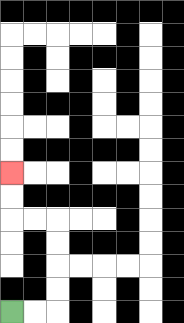{'start': '[0, 13]', 'end': '[0, 7]', 'path_directions': 'R,R,U,U,U,U,L,L,U,U', 'path_coordinates': '[[0, 13], [1, 13], [2, 13], [2, 12], [2, 11], [2, 10], [2, 9], [1, 9], [0, 9], [0, 8], [0, 7]]'}